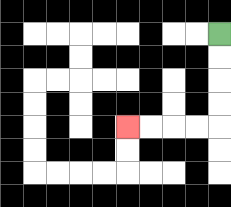{'start': '[9, 1]', 'end': '[5, 5]', 'path_directions': 'D,D,D,D,L,L,L,L', 'path_coordinates': '[[9, 1], [9, 2], [9, 3], [9, 4], [9, 5], [8, 5], [7, 5], [6, 5], [5, 5]]'}